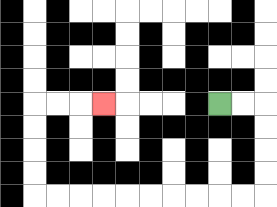{'start': '[9, 4]', 'end': '[4, 4]', 'path_directions': 'R,R,D,D,D,D,L,L,L,L,L,L,L,L,L,L,U,U,U,U,R,R,R', 'path_coordinates': '[[9, 4], [10, 4], [11, 4], [11, 5], [11, 6], [11, 7], [11, 8], [10, 8], [9, 8], [8, 8], [7, 8], [6, 8], [5, 8], [4, 8], [3, 8], [2, 8], [1, 8], [1, 7], [1, 6], [1, 5], [1, 4], [2, 4], [3, 4], [4, 4]]'}